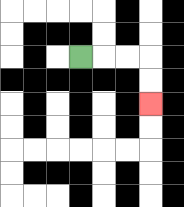{'start': '[3, 2]', 'end': '[6, 4]', 'path_directions': 'R,R,R,D,D', 'path_coordinates': '[[3, 2], [4, 2], [5, 2], [6, 2], [6, 3], [6, 4]]'}